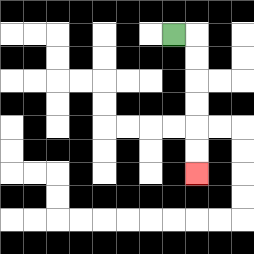{'start': '[7, 1]', 'end': '[8, 7]', 'path_directions': 'R,D,D,D,D,D,D', 'path_coordinates': '[[7, 1], [8, 1], [8, 2], [8, 3], [8, 4], [8, 5], [8, 6], [8, 7]]'}